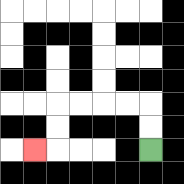{'start': '[6, 6]', 'end': '[1, 6]', 'path_directions': 'U,U,L,L,L,L,D,D,L', 'path_coordinates': '[[6, 6], [6, 5], [6, 4], [5, 4], [4, 4], [3, 4], [2, 4], [2, 5], [2, 6], [1, 6]]'}